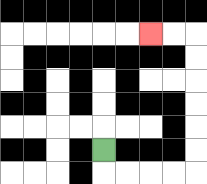{'start': '[4, 6]', 'end': '[6, 1]', 'path_directions': 'D,R,R,R,R,U,U,U,U,U,U,L,L', 'path_coordinates': '[[4, 6], [4, 7], [5, 7], [6, 7], [7, 7], [8, 7], [8, 6], [8, 5], [8, 4], [8, 3], [8, 2], [8, 1], [7, 1], [6, 1]]'}